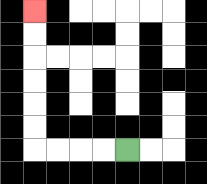{'start': '[5, 6]', 'end': '[1, 0]', 'path_directions': 'L,L,L,L,U,U,U,U,U,U', 'path_coordinates': '[[5, 6], [4, 6], [3, 6], [2, 6], [1, 6], [1, 5], [1, 4], [1, 3], [1, 2], [1, 1], [1, 0]]'}